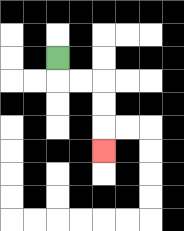{'start': '[2, 2]', 'end': '[4, 6]', 'path_directions': 'D,R,R,D,D,D', 'path_coordinates': '[[2, 2], [2, 3], [3, 3], [4, 3], [4, 4], [4, 5], [4, 6]]'}